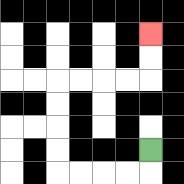{'start': '[6, 6]', 'end': '[6, 1]', 'path_directions': 'D,L,L,L,L,U,U,U,U,R,R,R,R,U,U', 'path_coordinates': '[[6, 6], [6, 7], [5, 7], [4, 7], [3, 7], [2, 7], [2, 6], [2, 5], [2, 4], [2, 3], [3, 3], [4, 3], [5, 3], [6, 3], [6, 2], [6, 1]]'}